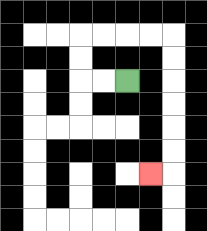{'start': '[5, 3]', 'end': '[6, 7]', 'path_directions': 'L,L,U,U,R,R,R,R,D,D,D,D,D,D,L', 'path_coordinates': '[[5, 3], [4, 3], [3, 3], [3, 2], [3, 1], [4, 1], [5, 1], [6, 1], [7, 1], [7, 2], [7, 3], [7, 4], [7, 5], [7, 6], [7, 7], [6, 7]]'}